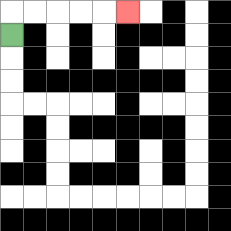{'start': '[0, 1]', 'end': '[5, 0]', 'path_directions': 'U,R,R,R,R,R', 'path_coordinates': '[[0, 1], [0, 0], [1, 0], [2, 0], [3, 0], [4, 0], [5, 0]]'}